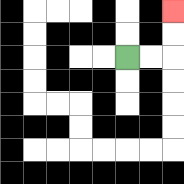{'start': '[5, 2]', 'end': '[7, 0]', 'path_directions': 'R,R,U,U', 'path_coordinates': '[[5, 2], [6, 2], [7, 2], [7, 1], [7, 0]]'}